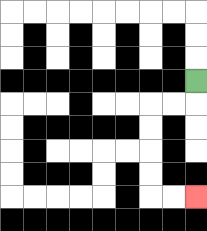{'start': '[8, 3]', 'end': '[8, 8]', 'path_directions': 'D,L,L,D,D,D,D,R,R', 'path_coordinates': '[[8, 3], [8, 4], [7, 4], [6, 4], [6, 5], [6, 6], [6, 7], [6, 8], [7, 8], [8, 8]]'}